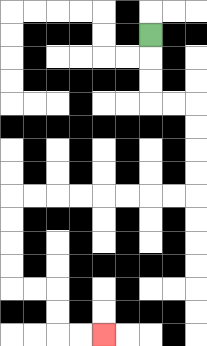{'start': '[6, 1]', 'end': '[4, 14]', 'path_directions': 'D,D,D,R,R,D,D,D,D,L,L,L,L,L,L,L,L,D,D,D,D,R,R,D,D,R,R', 'path_coordinates': '[[6, 1], [6, 2], [6, 3], [6, 4], [7, 4], [8, 4], [8, 5], [8, 6], [8, 7], [8, 8], [7, 8], [6, 8], [5, 8], [4, 8], [3, 8], [2, 8], [1, 8], [0, 8], [0, 9], [0, 10], [0, 11], [0, 12], [1, 12], [2, 12], [2, 13], [2, 14], [3, 14], [4, 14]]'}